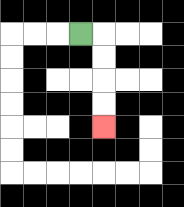{'start': '[3, 1]', 'end': '[4, 5]', 'path_directions': 'R,D,D,D,D', 'path_coordinates': '[[3, 1], [4, 1], [4, 2], [4, 3], [4, 4], [4, 5]]'}